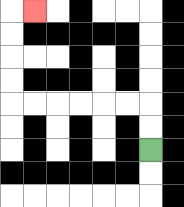{'start': '[6, 6]', 'end': '[1, 0]', 'path_directions': 'U,U,L,L,L,L,L,L,U,U,U,U,R', 'path_coordinates': '[[6, 6], [6, 5], [6, 4], [5, 4], [4, 4], [3, 4], [2, 4], [1, 4], [0, 4], [0, 3], [0, 2], [0, 1], [0, 0], [1, 0]]'}